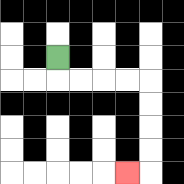{'start': '[2, 2]', 'end': '[5, 7]', 'path_directions': 'D,R,R,R,R,D,D,D,D,L', 'path_coordinates': '[[2, 2], [2, 3], [3, 3], [4, 3], [5, 3], [6, 3], [6, 4], [6, 5], [6, 6], [6, 7], [5, 7]]'}